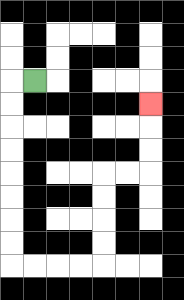{'start': '[1, 3]', 'end': '[6, 4]', 'path_directions': 'L,D,D,D,D,D,D,D,D,R,R,R,R,U,U,U,U,R,R,U,U,U', 'path_coordinates': '[[1, 3], [0, 3], [0, 4], [0, 5], [0, 6], [0, 7], [0, 8], [0, 9], [0, 10], [0, 11], [1, 11], [2, 11], [3, 11], [4, 11], [4, 10], [4, 9], [4, 8], [4, 7], [5, 7], [6, 7], [6, 6], [6, 5], [6, 4]]'}